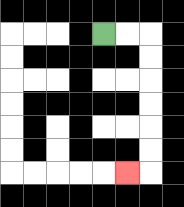{'start': '[4, 1]', 'end': '[5, 7]', 'path_directions': 'R,R,D,D,D,D,D,D,L', 'path_coordinates': '[[4, 1], [5, 1], [6, 1], [6, 2], [6, 3], [6, 4], [6, 5], [6, 6], [6, 7], [5, 7]]'}